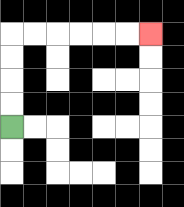{'start': '[0, 5]', 'end': '[6, 1]', 'path_directions': 'U,U,U,U,R,R,R,R,R,R', 'path_coordinates': '[[0, 5], [0, 4], [0, 3], [0, 2], [0, 1], [1, 1], [2, 1], [3, 1], [4, 1], [5, 1], [6, 1]]'}